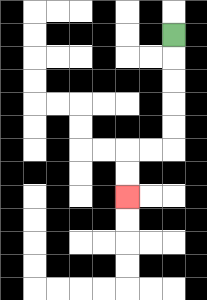{'start': '[7, 1]', 'end': '[5, 8]', 'path_directions': 'D,D,D,D,D,L,L,D,D', 'path_coordinates': '[[7, 1], [7, 2], [7, 3], [7, 4], [7, 5], [7, 6], [6, 6], [5, 6], [5, 7], [5, 8]]'}